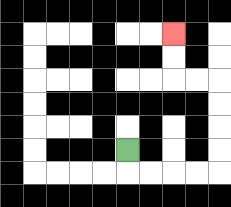{'start': '[5, 6]', 'end': '[7, 1]', 'path_directions': 'D,R,R,R,R,U,U,U,U,L,L,U,U', 'path_coordinates': '[[5, 6], [5, 7], [6, 7], [7, 7], [8, 7], [9, 7], [9, 6], [9, 5], [9, 4], [9, 3], [8, 3], [7, 3], [7, 2], [7, 1]]'}